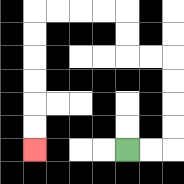{'start': '[5, 6]', 'end': '[1, 6]', 'path_directions': 'R,R,U,U,U,U,L,L,U,U,L,L,L,L,D,D,D,D,D,D', 'path_coordinates': '[[5, 6], [6, 6], [7, 6], [7, 5], [7, 4], [7, 3], [7, 2], [6, 2], [5, 2], [5, 1], [5, 0], [4, 0], [3, 0], [2, 0], [1, 0], [1, 1], [1, 2], [1, 3], [1, 4], [1, 5], [1, 6]]'}